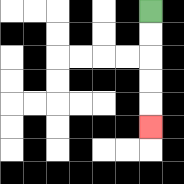{'start': '[6, 0]', 'end': '[6, 5]', 'path_directions': 'D,D,D,D,D', 'path_coordinates': '[[6, 0], [6, 1], [6, 2], [6, 3], [6, 4], [6, 5]]'}